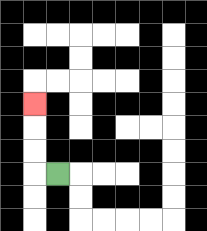{'start': '[2, 7]', 'end': '[1, 4]', 'path_directions': 'L,U,U,U', 'path_coordinates': '[[2, 7], [1, 7], [1, 6], [1, 5], [1, 4]]'}